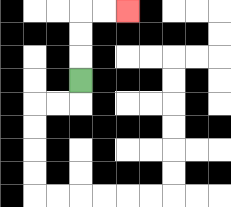{'start': '[3, 3]', 'end': '[5, 0]', 'path_directions': 'U,U,U,R,R', 'path_coordinates': '[[3, 3], [3, 2], [3, 1], [3, 0], [4, 0], [5, 0]]'}